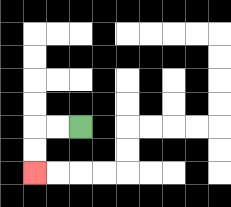{'start': '[3, 5]', 'end': '[1, 7]', 'path_directions': 'L,L,D,D', 'path_coordinates': '[[3, 5], [2, 5], [1, 5], [1, 6], [1, 7]]'}